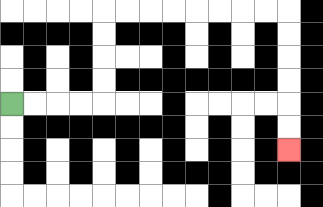{'start': '[0, 4]', 'end': '[12, 6]', 'path_directions': 'R,R,R,R,U,U,U,U,R,R,R,R,R,R,R,R,D,D,D,D,D,D', 'path_coordinates': '[[0, 4], [1, 4], [2, 4], [3, 4], [4, 4], [4, 3], [4, 2], [4, 1], [4, 0], [5, 0], [6, 0], [7, 0], [8, 0], [9, 0], [10, 0], [11, 0], [12, 0], [12, 1], [12, 2], [12, 3], [12, 4], [12, 5], [12, 6]]'}